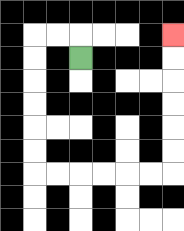{'start': '[3, 2]', 'end': '[7, 1]', 'path_directions': 'U,L,L,D,D,D,D,D,D,R,R,R,R,R,R,U,U,U,U,U,U', 'path_coordinates': '[[3, 2], [3, 1], [2, 1], [1, 1], [1, 2], [1, 3], [1, 4], [1, 5], [1, 6], [1, 7], [2, 7], [3, 7], [4, 7], [5, 7], [6, 7], [7, 7], [7, 6], [7, 5], [7, 4], [7, 3], [7, 2], [7, 1]]'}